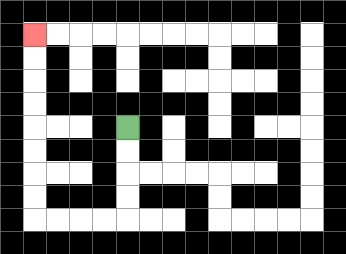{'start': '[5, 5]', 'end': '[1, 1]', 'path_directions': 'D,D,D,D,L,L,L,L,U,U,U,U,U,U,U,U', 'path_coordinates': '[[5, 5], [5, 6], [5, 7], [5, 8], [5, 9], [4, 9], [3, 9], [2, 9], [1, 9], [1, 8], [1, 7], [1, 6], [1, 5], [1, 4], [1, 3], [1, 2], [1, 1]]'}